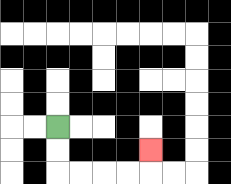{'start': '[2, 5]', 'end': '[6, 6]', 'path_directions': 'D,D,R,R,R,R,U', 'path_coordinates': '[[2, 5], [2, 6], [2, 7], [3, 7], [4, 7], [5, 7], [6, 7], [6, 6]]'}